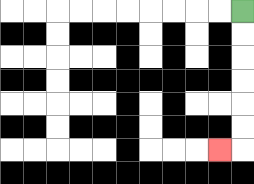{'start': '[10, 0]', 'end': '[9, 6]', 'path_directions': 'D,D,D,D,D,D,L', 'path_coordinates': '[[10, 0], [10, 1], [10, 2], [10, 3], [10, 4], [10, 5], [10, 6], [9, 6]]'}